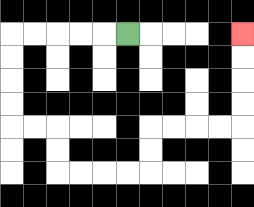{'start': '[5, 1]', 'end': '[10, 1]', 'path_directions': 'L,L,L,L,L,D,D,D,D,R,R,D,D,R,R,R,R,U,U,R,R,R,R,U,U,U,U', 'path_coordinates': '[[5, 1], [4, 1], [3, 1], [2, 1], [1, 1], [0, 1], [0, 2], [0, 3], [0, 4], [0, 5], [1, 5], [2, 5], [2, 6], [2, 7], [3, 7], [4, 7], [5, 7], [6, 7], [6, 6], [6, 5], [7, 5], [8, 5], [9, 5], [10, 5], [10, 4], [10, 3], [10, 2], [10, 1]]'}